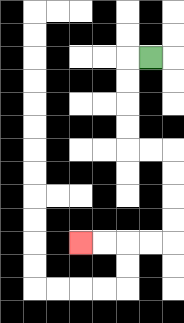{'start': '[6, 2]', 'end': '[3, 10]', 'path_directions': 'L,D,D,D,D,R,R,D,D,D,D,L,L,L,L', 'path_coordinates': '[[6, 2], [5, 2], [5, 3], [5, 4], [5, 5], [5, 6], [6, 6], [7, 6], [7, 7], [7, 8], [7, 9], [7, 10], [6, 10], [5, 10], [4, 10], [3, 10]]'}